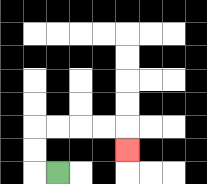{'start': '[2, 7]', 'end': '[5, 6]', 'path_directions': 'L,U,U,R,R,R,R,D', 'path_coordinates': '[[2, 7], [1, 7], [1, 6], [1, 5], [2, 5], [3, 5], [4, 5], [5, 5], [5, 6]]'}